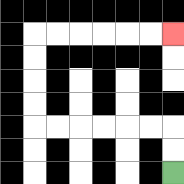{'start': '[7, 7]', 'end': '[7, 1]', 'path_directions': 'U,U,L,L,L,L,L,L,U,U,U,U,R,R,R,R,R,R', 'path_coordinates': '[[7, 7], [7, 6], [7, 5], [6, 5], [5, 5], [4, 5], [3, 5], [2, 5], [1, 5], [1, 4], [1, 3], [1, 2], [1, 1], [2, 1], [3, 1], [4, 1], [5, 1], [6, 1], [7, 1]]'}